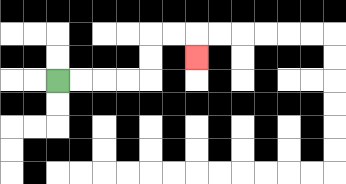{'start': '[2, 3]', 'end': '[8, 2]', 'path_directions': 'R,R,R,R,U,U,R,R,D', 'path_coordinates': '[[2, 3], [3, 3], [4, 3], [5, 3], [6, 3], [6, 2], [6, 1], [7, 1], [8, 1], [8, 2]]'}